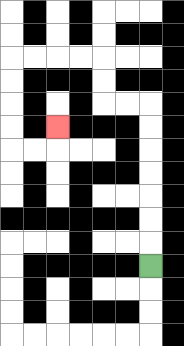{'start': '[6, 11]', 'end': '[2, 5]', 'path_directions': 'U,U,U,U,U,U,U,L,L,U,U,L,L,L,L,D,D,D,D,R,R,U', 'path_coordinates': '[[6, 11], [6, 10], [6, 9], [6, 8], [6, 7], [6, 6], [6, 5], [6, 4], [5, 4], [4, 4], [4, 3], [4, 2], [3, 2], [2, 2], [1, 2], [0, 2], [0, 3], [0, 4], [0, 5], [0, 6], [1, 6], [2, 6], [2, 5]]'}